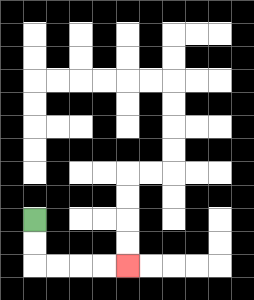{'start': '[1, 9]', 'end': '[5, 11]', 'path_directions': 'D,D,R,R,R,R', 'path_coordinates': '[[1, 9], [1, 10], [1, 11], [2, 11], [3, 11], [4, 11], [5, 11]]'}